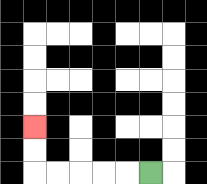{'start': '[6, 7]', 'end': '[1, 5]', 'path_directions': 'L,L,L,L,L,U,U', 'path_coordinates': '[[6, 7], [5, 7], [4, 7], [3, 7], [2, 7], [1, 7], [1, 6], [1, 5]]'}